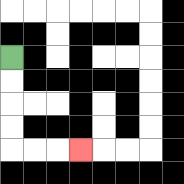{'start': '[0, 2]', 'end': '[3, 6]', 'path_directions': 'D,D,D,D,R,R,R', 'path_coordinates': '[[0, 2], [0, 3], [0, 4], [0, 5], [0, 6], [1, 6], [2, 6], [3, 6]]'}